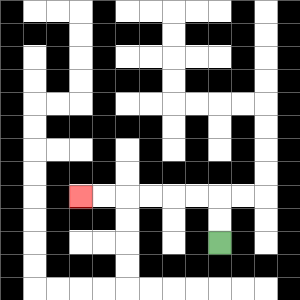{'start': '[9, 10]', 'end': '[3, 8]', 'path_directions': 'U,U,L,L,L,L,L,L', 'path_coordinates': '[[9, 10], [9, 9], [9, 8], [8, 8], [7, 8], [6, 8], [5, 8], [4, 8], [3, 8]]'}